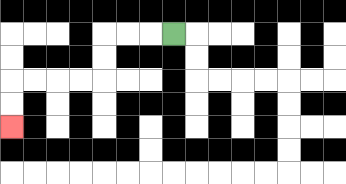{'start': '[7, 1]', 'end': '[0, 5]', 'path_directions': 'L,L,L,D,D,L,L,L,L,D,D', 'path_coordinates': '[[7, 1], [6, 1], [5, 1], [4, 1], [4, 2], [4, 3], [3, 3], [2, 3], [1, 3], [0, 3], [0, 4], [0, 5]]'}